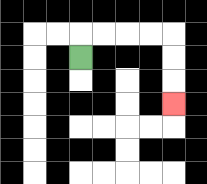{'start': '[3, 2]', 'end': '[7, 4]', 'path_directions': 'U,R,R,R,R,D,D,D', 'path_coordinates': '[[3, 2], [3, 1], [4, 1], [5, 1], [6, 1], [7, 1], [7, 2], [7, 3], [7, 4]]'}